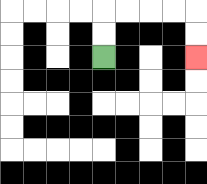{'start': '[4, 2]', 'end': '[8, 2]', 'path_directions': 'U,U,R,R,R,R,D,D', 'path_coordinates': '[[4, 2], [4, 1], [4, 0], [5, 0], [6, 0], [7, 0], [8, 0], [8, 1], [8, 2]]'}